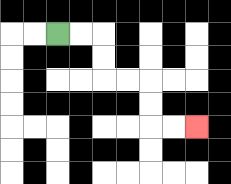{'start': '[2, 1]', 'end': '[8, 5]', 'path_directions': 'R,R,D,D,R,R,D,D,R,R', 'path_coordinates': '[[2, 1], [3, 1], [4, 1], [4, 2], [4, 3], [5, 3], [6, 3], [6, 4], [6, 5], [7, 5], [8, 5]]'}